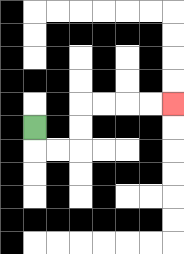{'start': '[1, 5]', 'end': '[7, 4]', 'path_directions': 'D,R,R,U,U,R,R,R,R', 'path_coordinates': '[[1, 5], [1, 6], [2, 6], [3, 6], [3, 5], [3, 4], [4, 4], [5, 4], [6, 4], [7, 4]]'}